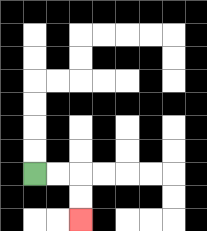{'start': '[1, 7]', 'end': '[3, 9]', 'path_directions': 'R,R,D,D', 'path_coordinates': '[[1, 7], [2, 7], [3, 7], [3, 8], [3, 9]]'}